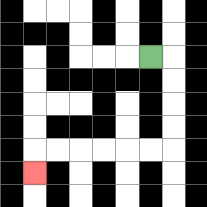{'start': '[6, 2]', 'end': '[1, 7]', 'path_directions': 'R,D,D,D,D,L,L,L,L,L,L,D', 'path_coordinates': '[[6, 2], [7, 2], [7, 3], [7, 4], [7, 5], [7, 6], [6, 6], [5, 6], [4, 6], [3, 6], [2, 6], [1, 6], [1, 7]]'}